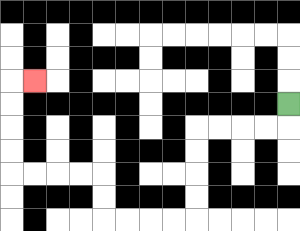{'start': '[12, 4]', 'end': '[1, 3]', 'path_directions': 'D,L,L,L,L,D,D,D,D,L,L,L,L,U,U,L,L,L,L,U,U,U,U,R', 'path_coordinates': '[[12, 4], [12, 5], [11, 5], [10, 5], [9, 5], [8, 5], [8, 6], [8, 7], [8, 8], [8, 9], [7, 9], [6, 9], [5, 9], [4, 9], [4, 8], [4, 7], [3, 7], [2, 7], [1, 7], [0, 7], [0, 6], [0, 5], [0, 4], [0, 3], [1, 3]]'}